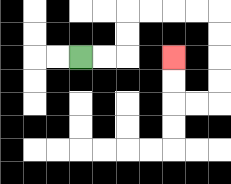{'start': '[3, 2]', 'end': '[7, 2]', 'path_directions': 'R,R,U,U,R,R,R,R,D,D,D,D,L,L,U,U', 'path_coordinates': '[[3, 2], [4, 2], [5, 2], [5, 1], [5, 0], [6, 0], [7, 0], [8, 0], [9, 0], [9, 1], [9, 2], [9, 3], [9, 4], [8, 4], [7, 4], [7, 3], [7, 2]]'}